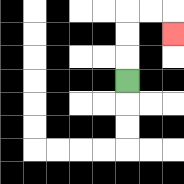{'start': '[5, 3]', 'end': '[7, 1]', 'path_directions': 'U,U,U,R,R,D', 'path_coordinates': '[[5, 3], [5, 2], [5, 1], [5, 0], [6, 0], [7, 0], [7, 1]]'}